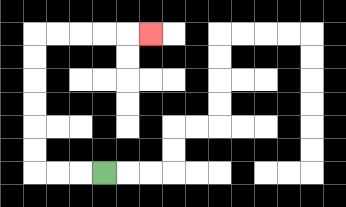{'start': '[4, 7]', 'end': '[6, 1]', 'path_directions': 'L,L,L,U,U,U,U,U,U,R,R,R,R,R', 'path_coordinates': '[[4, 7], [3, 7], [2, 7], [1, 7], [1, 6], [1, 5], [1, 4], [1, 3], [1, 2], [1, 1], [2, 1], [3, 1], [4, 1], [5, 1], [6, 1]]'}